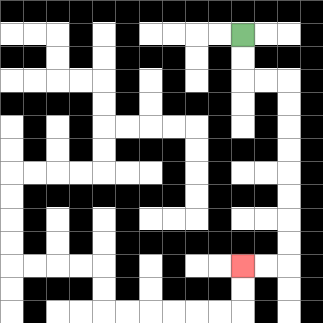{'start': '[10, 1]', 'end': '[10, 11]', 'path_directions': 'D,D,R,R,D,D,D,D,D,D,D,D,L,L', 'path_coordinates': '[[10, 1], [10, 2], [10, 3], [11, 3], [12, 3], [12, 4], [12, 5], [12, 6], [12, 7], [12, 8], [12, 9], [12, 10], [12, 11], [11, 11], [10, 11]]'}